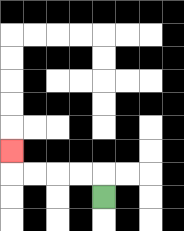{'start': '[4, 8]', 'end': '[0, 6]', 'path_directions': 'U,L,L,L,L,U', 'path_coordinates': '[[4, 8], [4, 7], [3, 7], [2, 7], [1, 7], [0, 7], [0, 6]]'}